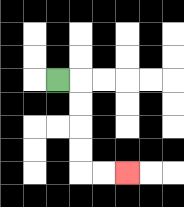{'start': '[2, 3]', 'end': '[5, 7]', 'path_directions': 'R,D,D,D,D,R,R', 'path_coordinates': '[[2, 3], [3, 3], [3, 4], [3, 5], [3, 6], [3, 7], [4, 7], [5, 7]]'}